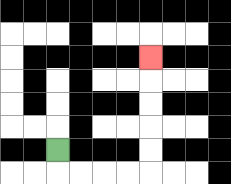{'start': '[2, 6]', 'end': '[6, 2]', 'path_directions': 'D,R,R,R,R,U,U,U,U,U', 'path_coordinates': '[[2, 6], [2, 7], [3, 7], [4, 7], [5, 7], [6, 7], [6, 6], [6, 5], [6, 4], [6, 3], [6, 2]]'}